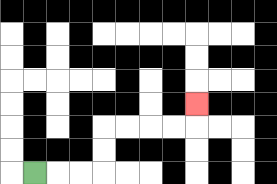{'start': '[1, 7]', 'end': '[8, 4]', 'path_directions': 'R,R,R,U,U,R,R,R,R,U', 'path_coordinates': '[[1, 7], [2, 7], [3, 7], [4, 7], [4, 6], [4, 5], [5, 5], [6, 5], [7, 5], [8, 5], [8, 4]]'}